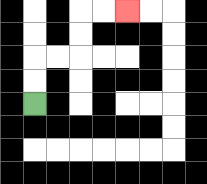{'start': '[1, 4]', 'end': '[5, 0]', 'path_directions': 'U,U,R,R,U,U,R,R', 'path_coordinates': '[[1, 4], [1, 3], [1, 2], [2, 2], [3, 2], [3, 1], [3, 0], [4, 0], [5, 0]]'}